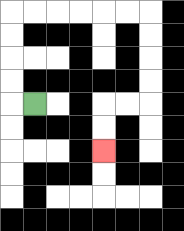{'start': '[1, 4]', 'end': '[4, 6]', 'path_directions': 'L,U,U,U,U,R,R,R,R,R,R,D,D,D,D,L,L,D,D', 'path_coordinates': '[[1, 4], [0, 4], [0, 3], [0, 2], [0, 1], [0, 0], [1, 0], [2, 0], [3, 0], [4, 0], [5, 0], [6, 0], [6, 1], [6, 2], [6, 3], [6, 4], [5, 4], [4, 4], [4, 5], [4, 6]]'}